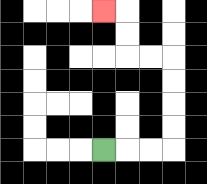{'start': '[4, 6]', 'end': '[4, 0]', 'path_directions': 'R,R,R,U,U,U,U,L,L,U,U,L', 'path_coordinates': '[[4, 6], [5, 6], [6, 6], [7, 6], [7, 5], [7, 4], [7, 3], [7, 2], [6, 2], [5, 2], [5, 1], [5, 0], [4, 0]]'}